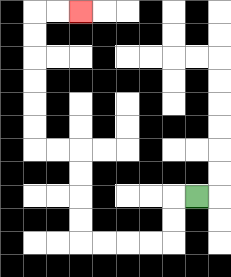{'start': '[8, 8]', 'end': '[3, 0]', 'path_directions': 'L,D,D,L,L,L,L,U,U,U,U,L,L,U,U,U,U,U,U,R,R', 'path_coordinates': '[[8, 8], [7, 8], [7, 9], [7, 10], [6, 10], [5, 10], [4, 10], [3, 10], [3, 9], [3, 8], [3, 7], [3, 6], [2, 6], [1, 6], [1, 5], [1, 4], [1, 3], [1, 2], [1, 1], [1, 0], [2, 0], [3, 0]]'}